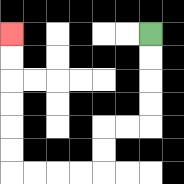{'start': '[6, 1]', 'end': '[0, 1]', 'path_directions': 'D,D,D,D,L,L,D,D,L,L,L,L,U,U,U,U,U,U', 'path_coordinates': '[[6, 1], [6, 2], [6, 3], [6, 4], [6, 5], [5, 5], [4, 5], [4, 6], [4, 7], [3, 7], [2, 7], [1, 7], [0, 7], [0, 6], [0, 5], [0, 4], [0, 3], [0, 2], [0, 1]]'}